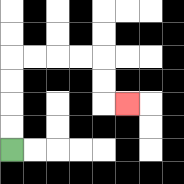{'start': '[0, 6]', 'end': '[5, 4]', 'path_directions': 'U,U,U,U,R,R,R,R,D,D,R', 'path_coordinates': '[[0, 6], [0, 5], [0, 4], [0, 3], [0, 2], [1, 2], [2, 2], [3, 2], [4, 2], [4, 3], [4, 4], [5, 4]]'}